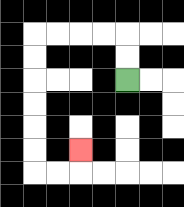{'start': '[5, 3]', 'end': '[3, 6]', 'path_directions': 'U,U,L,L,L,L,D,D,D,D,D,D,R,R,U', 'path_coordinates': '[[5, 3], [5, 2], [5, 1], [4, 1], [3, 1], [2, 1], [1, 1], [1, 2], [1, 3], [1, 4], [1, 5], [1, 6], [1, 7], [2, 7], [3, 7], [3, 6]]'}